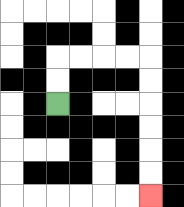{'start': '[2, 4]', 'end': '[6, 8]', 'path_directions': 'U,U,R,R,R,R,D,D,D,D,D,D', 'path_coordinates': '[[2, 4], [2, 3], [2, 2], [3, 2], [4, 2], [5, 2], [6, 2], [6, 3], [6, 4], [6, 5], [6, 6], [6, 7], [6, 8]]'}